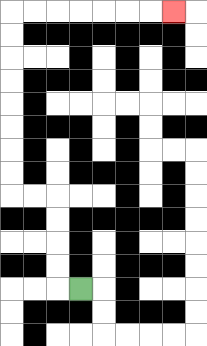{'start': '[3, 12]', 'end': '[7, 0]', 'path_directions': 'L,U,U,U,U,L,L,U,U,U,U,U,U,U,U,R,R,R,R,R,R,R', 'path_coordinates': '[[3, 12], [2, 12], [2, 11], [2, 10], [2, 9], [2, 8], [1, 8], [0, 8], [0, 7], [0, 6], [0, 5], [0, 4], [0, 3], [0, 2], [0, 1], [0, 0], [1, 0], [2, 0], [3, 0], [4, 0], [5, 0], [6, 0], [7, 0]]'}